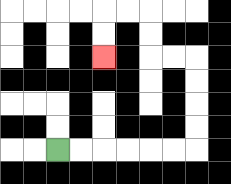{'start': '[2, 6]', 'end': '[4, 2]', 'path_directions': 'R,R,R,R,R,R,U,U,U,U,L,L,U,U,L,L,D,D', 'path_coordinates': '[[2, 6], [3, 6], [4, 6], [5, 6], [6, 6], [7, 6], [8, 6], [8, 5], [8, 4], [8, 3], [8, 2], [7, 2], [6, 2], [6, 1], [6, 0], [5, 0], [4, 0], [4, 1], [4, 2]]'}